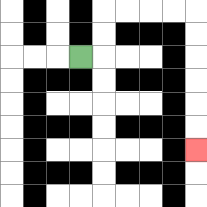{'start': '[3, 2]', 'end': '[8, 6]', 'path_directions': 'R,U,U,R,R,R,R,D,D,D,D,D,D', 'path_coordinates': '[[3, 2], [4, 2], [4, 1], [4, 0], [5, 0], [6, 0], [7, 0], [8, 0], [8, 1], [8, 2], [8, 3], [8, 4], [8, 5], [8, 6]]'}